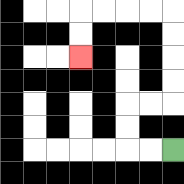{'start': '[7, 6]', 'end': '[3, 2]', 'path_directions': 'L,L,U,U,R,R,U,U,U,U,L,L,L,L,D,D', 'path_coordinates': '[[7, 6], [6, 6], [5, 6], [5, 5], [5, 4], [6, 4], [7, 4], [7, 3], [7, 2], [7, 1], [7, 0], [6, 0], [5, 0], [4, 0], [3, 0], [3, 1], [3, 2]]'}